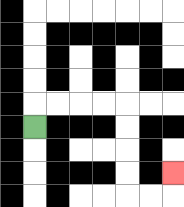{'start': '[1, 5]', 'end': '[7, 7]', 'path_directions': 'U,R,R,R,R,D,D,D,D,R,R,U', 'path_coordinates': '[[1, 5], [1, 4], [2, 4], [3, 4], [4, 4], [5, 4], [5, 5], [5, 6], [5, 7], [5, 8], [6, 8], [7, 8], [7, 7]]'}